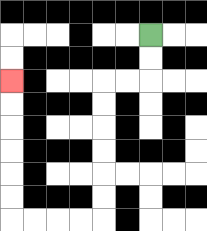{'start': '[6, 1]', 'end': '[0, 3]', 'path_directions': 'D,D,L,L,D,D,D,D,D,D,L,L,L,L,U,U,U,U,U,U', 'path_coordinates': '[[6, 1], [6, 2], [6, 3], [5, 3], [4, 3], [4, 4], [4, 5], [4, 6], [4, 7], [4, 8], [4, 9], [3, 9], [2, 9], [1, 9], [0, 9], [0, 8], [0, 7], [0, 6], [0, 5], [0, 4], [0, 3]]'}